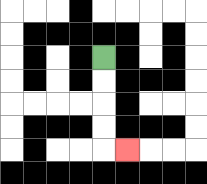{'start': '[4, 2]', 'end': '[5, 6]', 'path_directions': 'D,D,D,D,R', 'path_coordinates': '[[4, 2], [4, 3], [4, 4], [4, 5], [4, 6], [5, 6]]'}